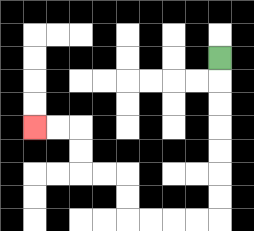{'start': '[9, 2]', 'end': '[1, 5]', 'path_directions': 'D,D,D,D,D,D,D,L,L,L,L,U,U,L,L,U,U,L,L', 'path_coordinates': '[[9, 2], [9, 3], [9, 4], [9, 5], [9, 6], [9, 7], [9, 8], [9, 9], [8, 9], [7, 9], [6, 9], [5, 9], [5, 8], [5, 7], [4, 7], [3, 7], [3, 6], [3, 5], [2, 5], [1, 5]]'}